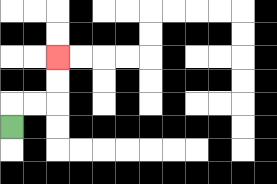{'start': '[0, 5]', 'end': '[2, 2]', 'path_directions': 'U,R,R,U,U', 'path_coordinates': '[[0, 5], [0, 4], [1, 4], [2, 4], [2, 3], [2, 2]]'}